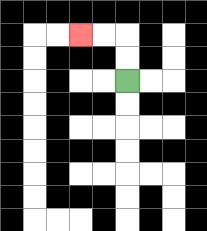{'start': '[5, 3]', 'end': '[3, 1]', 'path_directions': 'U,U,L,L', 'path_coordinates': '[[5, 3], [5, 2], [5, 1], [4, 1], [3, 1]]'}